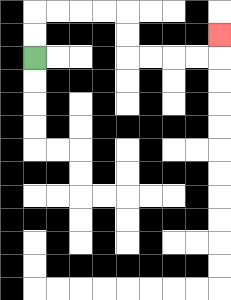{'start': '[1, 2]', 'end': '[9, 1]', 'path_directions': 'U,U,R,R,R,R,D,D,R,R,R,R,U', 'path_coordinates': '[[1, 2], [1, 1], [1, 0], [2, 0], [3, 0], [4, 0], [5, 0], [5, 1], [5, 2], [6, 2], [7, 2], [8, 2], [9, 2], [9, 1]]'}